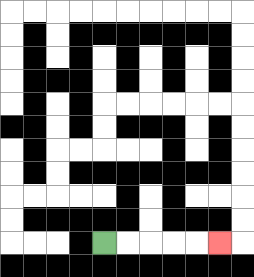{'start': '[4, 10]', 'end': '[9, 10]', 'path_directions': 'R,R,R,R,R', 'path_coordinates': '[[4, 10], [5, 10], [6, 10], [7, 10], [8, 10], [9, 10]]'}